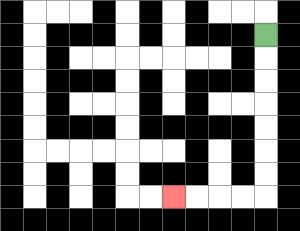{'start': '[11, 1]', 'end': '[7, 8]', 'path_directions': 'D,D,D,D,D,D,D,L,L,L,L', 'path_coordinates': '[[11, 1], [11, 2], [11, 3], [11, 4], [11, 5], [11, 6], [11, 7], [11, 8], [10, 8], [9, 8], [8, 8], [7, 8]]'}